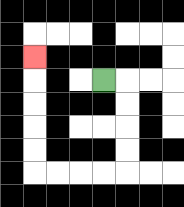{'start': '[4, 3]', 'end': '[1, 2]', 'path_directions': 'R,D,D,D,D,L,L,L,L,U,U,U,U,U', 'path_coordinates': '[[4, 3], [5, 3], [5, 4], [5, 5], [5, 6], [5, 7], [4, 7], [3, 7], [2, 7], [1, 7], [1, 6], [1, 5], [1, 4], [1, 3], [1, 2]]'}